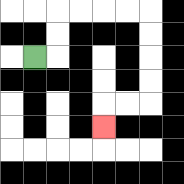{'start': '[1, 2]', 'end': '[4, 5]', 'path_directions': 'R,U,U,R,R,R,R,D,D,D,D,L,L,D', 'path_coordinates': '[[1, 2], [2, 2], [2, 1], [2, 0], [3, 0], [4, 0], [5, 0], [6, 0], [6, 1], [6, 2], [6, 3], [6, 4], [5, 4], [4, 4], [4, 5]]'}